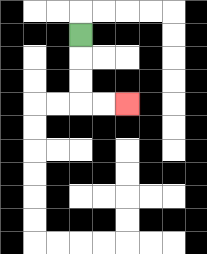{'start': '[3, 1]', 'end': '[5, 4]', 'path_directions': 'D,D,D,R,R', 'path_coordinates': '[[3, 1], [3, 2], [3, 3], [3, 4], [4, 4], [5, 4]]'}